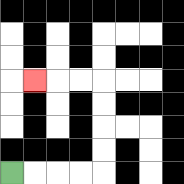{'start': '[0, 7]', 'end': '[1, 3]', 'path_directions': 'R,R,R,R,U,U,U,U,L,L,L', 'path_coordinates': '[[0, 7], [1, 7], [2, 7], [3, 7], [4, 7], [4, 6], [4, 5], [4, 4], [4, 3], [3, 3], [2, 3], [1, 3]]'}